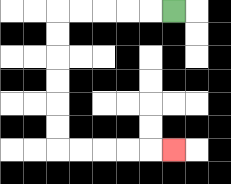{'start': '[7, 0]', 'end': '[7, 6]', 'path_directions': 'L,L,L,L,L,D,D,D,D,D,D,R,R,R,R,R', 'path_coordinates': '[[7, 0], [6, 0], [5, 0], [4, 0], [3, 0], [2, 0], [2, 1], [2, 2], [2, 3], [2, 4], [2, 5], [2, 6], [3, 6], [4, 6], [5, 6], [6, 6], [7, 6]]'}